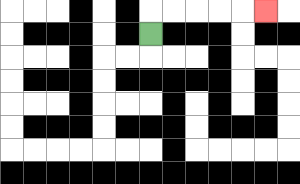{'start': '[6, 1]', 'end': '[11, 0]', 'path_directions': 'U,R,R,R,R,R', 'path_coordinates': '[[6, 1], [6, 0], [7, 0], [8, 0], [9, 0], [10, 0], [11, 0]]'}